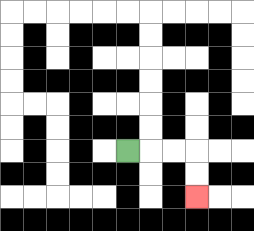{'start': '[5, 6]', 'end': '[8, 8]', 'path_directions': 'R,R,R,D,D', 'path_coordinates': '[[5, 6], [6, 6], [7, 6], [8, 6], [8, 7], [8, 8]]'}